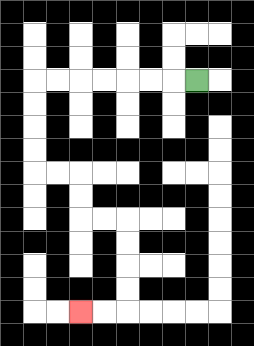{'start': '[8, 3]', 'end': '[3, 13]', 'path_directions': 'L,L,L,L,L,L,L,D,D,D,D,R,R,D,D,R,R,D,D,D,D,L,L', 'path_coordinates': '[[8, 3], [7, 3], [6, 3], [5, 3], [4, 3], [3, 3], [2, 3], [1, 3], [1, 4], [1, 5], [1, 6], [1, 7], [2, 7], [3, 7], [3, 8], [3, 9], [4, 9], [5, 9], [5, 10], [5, 11], [5, 12], [5, 13], [4, 13], [3, 13]]'}